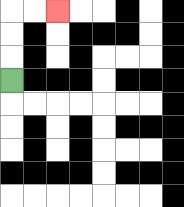{'start': '[0, 3]', 'end': '[2, 0]', 'path_directions': 'U,U,U,R,R', 'path_coordinates': '[[0, 3], [0, 2], [0, 1], [0, 0], [1, 0], [2, 0]]'}